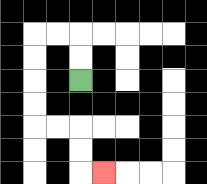{'start': '[3, 3]', 'end': '[4, 7]', 'path_directions': 'U,U,L,L,D,D,D,D,R,R,D,D,R', 'path_coordinates': '[[3, 3], [3, 2], [3, 1], [2, 1], [1, 1], [1, 2], [1, 3], [1, 4], [1, 5], [2, 5], [3, 5], [3, 6], [3, 7], [4, 7]]'}